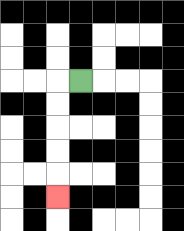{'start': '[3, 3]', 'end': '[2, 8]', 'path_directions': 'L,D,D,D,D,D', 'path_coordinates': '[[3, 3], [2, 3], [2, 4], [2, 5], [2, 6], [2, 7], [2, 8]]'}